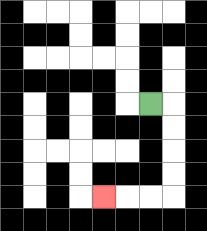{'start': '[6, 4]', 'end': '[4, 8]', 'path_directions': 'R,D,D,D,D,L,L,L', 'path_coordinates': '[[6, 4], [7, 4], [7, 5], [7, 6], [7, 7], [7, 8], [6, 8], [5, 8], [4, 8]]'}